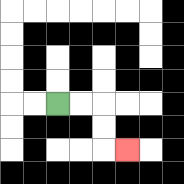{'start': '[2, 4]', 'end': '[5, 6]', 'path_directions': 'R,R,D,D,R', 'path_coordinates': '[[2, 4], [3, 4], [4, 4], [4, 5], [4, 6], [5, 6]]'}